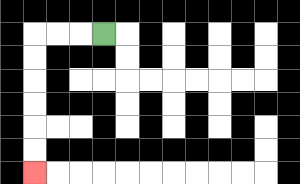{'start': '[4, 1]', 'end': '[1, 7]', 'path_directions': 'L,L,L,D,D,D,D,D,D', 'path_coordinates': '[[4, 1], [3, 1], [2, 1], [1, 1], [1, 2], [1, 3], [1, 4], [1, 5], [1, 6], [1, 7]]'}